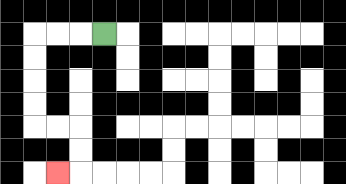{'start': '[4, 1]', 'end': '[2, 7]', 'path_directions': 'L,L,L,D,D,D,D,R,R,D,D,L', 'path_coordinates': '[[4, 1], [3, 1], [2, 1], [1, 1], [1, 2], [1, 3], [1, 4], [1, 5], [2, 5], [3, 5], [3, 6], [3, 7], [2, 7]]'}